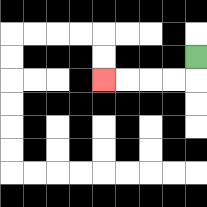{'start': '[8, 2]', 'end': '[4, 3]', 'path_directions': 'D,L,L,L,L', 'path_coordinates': '[[8, 2], [8, 3], [7, 3], [6, 3], [5, 3], [4, 3]]'}